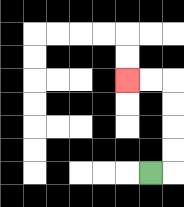{'start': '[6, 7]', 'end': '[5, 3]', 'path_directions': 'R,U,U,U,U,L,L', 'path_coordinates': '[[6, 7], [7, 7], [7, 6], [7, 5], [7, 4], [7, 3], [6, 3], [5, 3]]'}